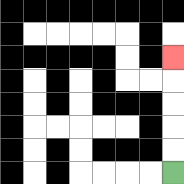{'start': '[7, 7]', 'end': '[7, 2]', 'path_directions': 'U,U,U,U,U', 'path_coordinates': '[[7, 7], [7, 6], [7, 5], [7, 4], [7, 3], [7, 2]]'}